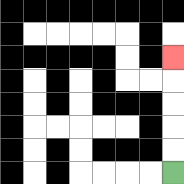{'start': '[7, 7]', 'end': '[7, 2]', 'path_directions': 'U,U,U,U,U', 'path_coordinates': '[[7, 7], [7, 6], [7, 5], [7, 4], [7, 3], [7, 2]]'}